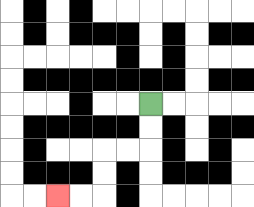{'start': '[6, 4]', 'end': '[2, 8]', 'path_directions': 'D,D,L,L,D,D,L,L', 'path_coordinates': '[[6, 4], [6, 5], [6, 6], [5, 6], [4, 6], [4, 7], [4, 8], [3, 8], [2, 8]]'}